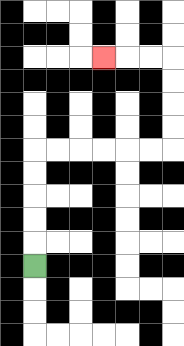{'start': '[1, 11]', 'end': '[4, 2]', 'path_directions': 'U,U,U,U,U,R,R,R,R,R,R,U,U,U,U,L,L,L', 'path_coordinates': '[[1, 11], [1, 10], [1, 9], [1, 8], [1, 7], [1, 6], [2, 6], [3, 6], [4, 6], [5, 6], [6, 6], [7, 6], [7, 5], [7, 4], [7, 3], [7, 2], [6, 2], [5, 2], [4, 2]]'}